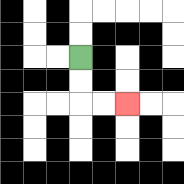{'start': '[3, 2]', 'end': '[5, 4]', 'path_directions': 'D,D,R,R', 'path_coordinates': '[[3, 2], [3, 3], [3, 4], [4, 4], [5, 4]]'}